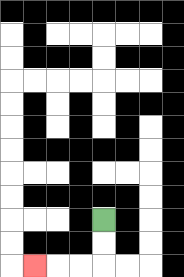{'start': '[4, 9]', 'end': '[1, 11]', 'path_directions': 'D,D,L,L,L', 'path_coordinates': '[[4, 9], [4, 10], [4, 11], [3, 11], [2, 11], [1, 11]]'}